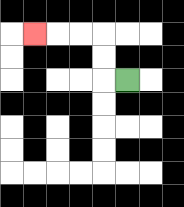{'start': '[5, 3]', 'end': '[1, 1]', 'path_directions': 'L,U,U,L,L,L', 'path_coordinates': '[[5, 3], [4, 3], [4, 2], [4, 1], [3, 1], [2, 1], [1, 1]]'}